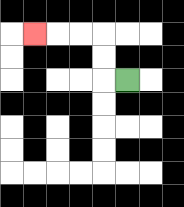{'start': '[5, 3]', 'end': '[1, 1]', 'path_directions': 'L,U,U,L,L,L', 'path_coordinates': '[[5, 3], [4, 3], [4, 2], [4, 1], [3, 1], [2, 1], [1, 1]]'}